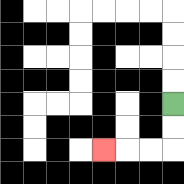{'start': '[7, 4]', 'end': '[4, 6]', 'path_directions': 'D,D,L,L,L', 'path_coordinates': '[[7, 4], [7, 5], [7, 6], [6, 6], [5, 6], [4, 6]]'}